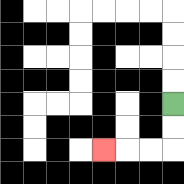{'start': '[7, 4]', 'end': '[4, 6]', 'path_directions': 'D,D,L,L,L', 'path_coordinates': '[[7, 4], [7, 5], [7, 6], [6, 6], [5, 6], [4, 6]]'}